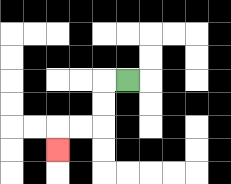{'start': '[5, 3]', 'end': '[2, 6]', 'path_directions': 'L,D,D,L,L,D', 'path_coordinates': '[[5, 3], [4, 3], [4, 4], [4, 5], [3, 5], [2, 5], [2, 6]]'}